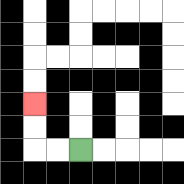{'start': '[3, 6]', 'end': '[1, 4]', 'path_directions': 'L,L,U,U', 'path_coordinates': '[[3, 6], [2, 6], [1, 6], [1, 5], [1, 4]]'}